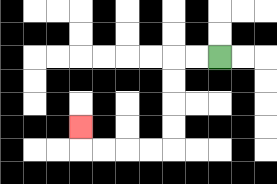{'start': '[9, 2]', 'end': '[3, 5]', 'path_directions': 'L,L,D,D,D,D,L,L,L,L,U', 'path_coordinates': '[[9, 2], [8, 2], [7, 2], [7, 3], [7, 4], [7, 5], [7, 6], [6, 6], [5, 6], [4, 6], [3, 6], [3, 5]]'}